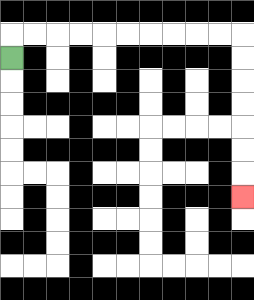{'start': '[0, 2]', 'end': '[10, 8]', 'path_directions': 'U,R,R,R,R,R,R,R,R,R,R,D,D,D,D,D,D,D', 'path_coordinates': '[[0, 2], [0, 1], [1, 1], [2, 1], [3, 1], [4, 1], [5, 1], [6, 1], [7, 1], [8, 1], [9, 1], [10, 1], [10, 2], [10, 3], [10, 4], [10, 5], [10, 6], [10, 7], [10, 8]]'}